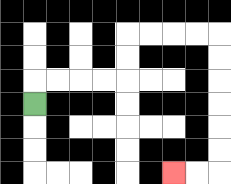{'start': '[1, 4]', 'end': '[7, 7]', 'path_directions': 'U,R,R,R,R,U,U,R,R,R,R,D,D,D,D,D,D,L,L', 'path_coordinates': '[[1, 4], [1, 3], [2, 3], [3, 3], [4, 3], [5, 3], [5, 2], [5, 1], [6, 1], [7, 1], [8, 1], [9, 1], [9, 2], [9, 3], [9, 4], [9, 5], [9, 6], [9, 7], [8, 7], [7, 7]]'}